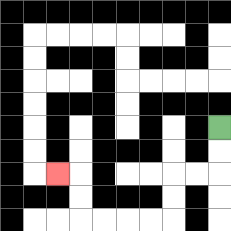{'start': '[9, 5]', 'end': '[2, 7]', 'path_directions': 'D,D,L,L,D,D,L,L,L,L,U,U,L', 'path_coordinates': '[[9, 5], [9, 6], [9, 7], [8, 7], [7, 7], [7, 8], [7, 9], [6, 9], [5, 9], [4, 9], [3, 9], [3, 8], [3, 7], [2, 7]]'}